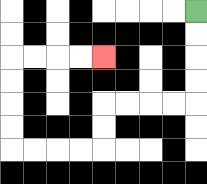{'start': '[8, 0]', 'end': '[4, 2]', 'path_directions': 'D,D,D,D,L,L,L,L,D,D,L,L,L,L,U,U,U,U,R,R,R,R', 'path_coordinates': '[[8, 0], [8, 1], [8, 2], [8, 3], [8, 4], [7, 4], [6, 4], [5, 4], [4, 4], [4, 5], [4, 6], [3, 6], [2, 6], [1, 6], [0, 6], [0, 5], [0, 4], [0, 3], [0, 2], [1, 2], [2, 2], [3, 2], [4, 2]]'}